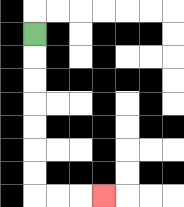{'start': '[1, 1]', 'end': '[4, 8]', 'path_directions': 'D,D,D,D,D,D,D,R,R,R', 'path_coordinates': '[[1, 1], [1, 2], [1, 3], [1, 4], [1, 5], [1, 6], [1, 7], [1, 8], [2, 8], [3, 8], [4, 8]]'}